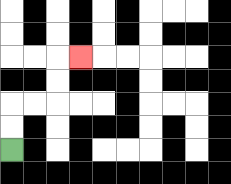{'start': '[0, 6]', 'end': '[3, 2]', 'path_directions': 'U,U,R,R,U,U,R', 'path_coordinates': '[[0, 6], [0, 5], [0, 4], [1, 4], [2, 4], [2, 3], [2, 2], [3, 2]]'}